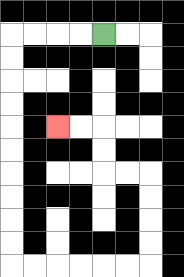{'start': '[4, 1]', 'end': '[2, 5]', 'path_directions': 'L,L,L,L,D,D,D,D,D,D,D,D,D,D,R,R,R,R,R,R,U,U,U,U,L,L,U,U,L,L', 'path_coordinates': '[[4, 1], [3, 1], [2, 1], [1, 1], [0, 1], [0, 2], [0, 3], [0, 4], [0, 5], [0, 6], [0, 7], [0, 8], [0, 9], [0, 10], [0, 11], [1, 11], [2, 11], [3, 11], [4, 11], [5, 11], [6, 11], [6, 10], [6, 9], [6, 8], [6, 7], [5, 7], [4, 7], [4, 6], [4, 5], [3, 5], [2, 5]]'}